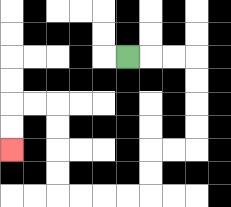{'start': '[5, 2]', 'end': '[0, 6]', 'path_directions': 'R,R,R,D,D,D,D,L,L,D,D,L,L,L,L,U,U,U,U,L,L,D,D', 'path_coordinates': '[[5, 2], [6, 2], [7, 2], [8, 2], [8, 3], [8, 4], [8, 5], [8, 6], [7, 6], [6, 6], [6, 7], [6, 8], [5, 8], [4, 8], [3, 8], [2, 8], [2, 7], [2, 6], [2, 5], [2, 4], [1, 4], [0, 4], [0, 5], [0, 6]]'}